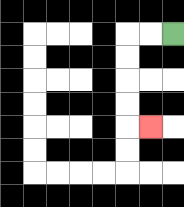{'start': '[7, 1]', 'end': '[6, 5]', 'path_directions': 'L,L,D,D,D,D,R', 'path_coordinates': '[[7, 1], [6, 1], [5, 1], [5, 2], [5, 3], [5, 4], [5, 5], [6, 5]]'}